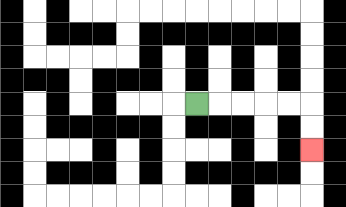{'start': '[8, 4]', 'end': '[13, 6]', 'path_directions': 'R,R,R,R,R,D,D', 'path_coordinates': '[[8, 4], [9, 4], [10, 4], [11, 4], [12, 4], [13, 4], [13, 5], [13, 6]]'}